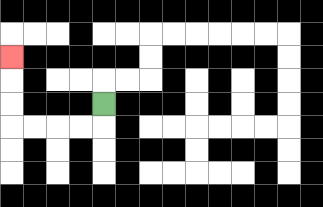{'start': '[4, 4]', 'end': '[0, 2]', 'path_directions': 'D,L,L,L,L,U,U,U', 'path_coordinates': '[[4, 4], [4, 5], [3, 5], [2, 5], [1, 5], [0, 5], [0, 4], [0, 3], [0, 2]]'}